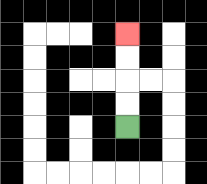{'start': '[5, 5]', 'end': '[5, 1]', 'path_directions': 'U,U,U,U', 'path_coordinates': '[[5, 5], [5, 4], [5, 3], [5, 2], [5, 1]]'}